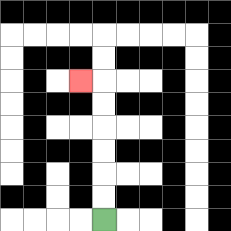{'start': '[4, 9]', 'end': '[3, 3]', 'path_directions': 'U,U,U,U,U,U,L', 'path_coordinates': '[[4, 9], [4, 8], [4, 7], [4, 6], [4, 5], [4, 4], [4, 3], [3, 3]]'}